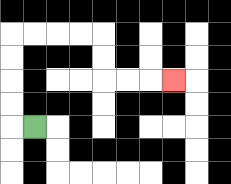{'start': '[1, 5]', 'end': '[7, 3]', 'path_directions': 'L,U,U,U,U,R,R,R,R,D,D,R,R,R', 'path_coordinates': '[[1, 5], [0, 5], [0, 4], [0, 3], [0, 2], [0, 1], [1, 1], [2, 1], [3, 1], [4, 1], [4, 2], [4, 3], [5, 3], [6, 3], [7, 3]]'}